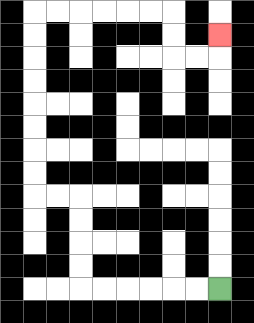{'start': '[9, 12]', 'end': '[9, 1]', 'path_directions': 'L,L,L,L,L,L,U,U,U,U,L,L,U,U,U,U,U,U,U,U,R,R,R,R,R,R,D,D,R,R,U', 'path_coordinates': '[[9, 12], [8, 12], [7, 12], [6, 12], [5, 12], [4, 12], [3, 12], [3, 11], [3, 10], [3, 9], [3, 8], [2, 8], [1, 8], [1, 7], [1, 6], [1, 5], [1, 4], [1, 3], [1, 2], [1, 1], [1, 0], [2, 0], [3, 0], [4, 0], [5, 0], [6, 0], [7, 0], [7, 1], [7, 2], [8, 2], [9, 2], [9, 1]]'}